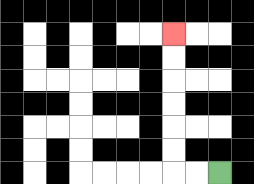{'start': '[9, 7]', 'end': '[7, 1]', 'path_directions': 'L,L,U,U,U,U,U,U', 'path_coordinates': '[[9, 7], [8, 7], [7, 7], [7, 6], [7, 5], [7, 4], [7, 3], [7, 2], [7, 1]]'}